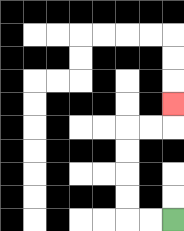{'start': '[7, 9]', 'end': '[7, 4]', 'path_directions': 'L,L,U,U,U,U,R,R,U', 'path_coordinates': '[[7, 9], [6, 9], [5, 9], [5, 8], [5, 7], [5, 6], [5, 5], [6, 5], [7, 5], [7, 4]]'}